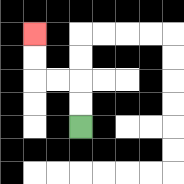{'start': '[3, 5]', 'end': '[1, 1]', 'path_directions': 'U,U,L,L,U,U', 'path_coordinates': '[[3, 5], [3, 4], [3, 3], [2, 3], [1, 3], [1, 2], [1, 1]]'}